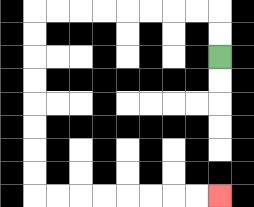{'start': '[9, 2]', 'end': '[9, 8]', 'path_directions': 'U,U,L,L,L,L,L,L,L,L,D,D,D,D,D,D,D,D,R,R,R,R,R,R,R,R', 'path_coordinates': '[[9, 2], [9, 1], [9, 0], [8, 0], [7, 0], [6, 0], [5, 0], [4, 0], [3, 0], [2, 0], [1, 0], [1, 1], [1, 2], [1, 3], [1, 4], [1, 5], [1, 6], [1, 7], [1, 8], [2, 8], [3, 8], [4, 8], [5, 8], [6, 8], [7, 8], [8, 8], [9, 8]]'}